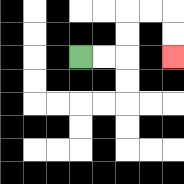{'start': '[3, 2]', 'end': '[7, 2]', 'path_directions': 'R,R,U,U,R,R,D,D', 'path_coordinates': '[[3, 2], [4, 2], [5, 2], [5, 1], [5, 0], [6, 0], [7, 0], [7, 1], [7, 2]]'}